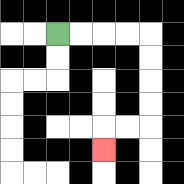{'start': '[2, 1]', 'end': '[4, 6]', 'path_directions': 'R,R,R,R,D,D,D,D,L,L,D', 'path_coordinates': '[[2, 1], [3, 1], [4, 1], [5, 1], [6, 1], [6, 2], [6, 3], [6, 4], [6, 5], [5, 5], [4, 5], [4, 6]]'}